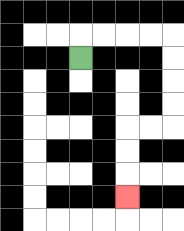{'start': '[3, 2]', 'end': '[5, 8]', 'path_directions': 'U,R,R,R,R,D,D,D,D,L,L,D,D,D', 'path_coordinates': '[[3, 2], [3, 1], [4, 1], [5, 1], [6, 1], [7, 1], [7, 2], [7, 3], [7, 4], [7, 5], [6, 5], [5, 5], [5, 6], [5, 7], [5, 8]]'}